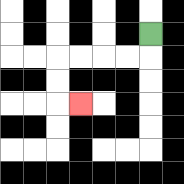{'start': '[6, 1]', 'end': '[3, 4]', 'path_directions': 'D,L,L,L,L,D,D,R', 'path_coordinates': '[[6, 1], [6, 2], [5, 2], [4, 2], [3, 2], [2, 2], [2, 3], [2, 4], [3, 4]]'}